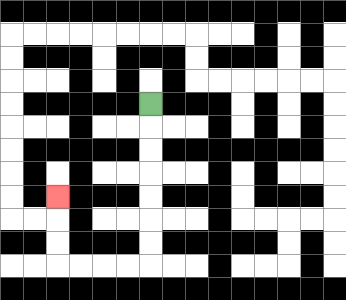{'start': '[6, 4]', 'end': '[2, 8]', 'path_directions': 'D,D,D,D,D,D,D,L,L,L,L,U,U,U', 'path_coordinates': '[[6, 4], [6, 5], [6, 6], [6, 7], [6, 8], [6, 9], [6, 10], [6, 11], [5, 11], [4, 11], [3, 11], [2, 11], [2, 10], [2, 9], [2, 8]]'}